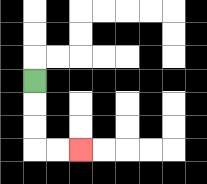{'start': '[1, 3]', 'end': '[3, 6]', 'path_directions': 'D,D,D,R,R', 'path_coordinates': '[[1, 3], [1, 4], [1, 5], [1, 6], [2, 6], [3, 6]]'}